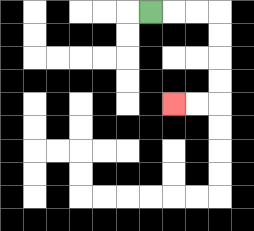{'start': '[6, 0]', 'end': '[7, 4]', 'path_directions': 'R,R,R,D,D,D,D,L,L', 'path_coordinates': '[[6, 0], [7, 0], [8, 0], [9, 0], [9, 1], [9, 2], [9, 3], [9, 4], [8, 4], [7, 4]]'}